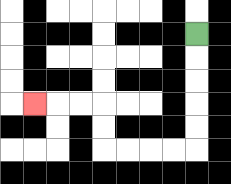{'start': '[8, 1]', 'end': '[1, 4]', 'path_directions': 'D,D,D,D,D,L,L,L,L,U,U,L,L,L', 'path_coordinates': '[[8, 1], [8, 2], [8, 3], [8, 4], [8, 5], [8, 6], [7, 6], [6, 6], [5, 6], [4, 6], [4, 5], [4, 4], [3, 4], [2, 4], [1, 4]]'}